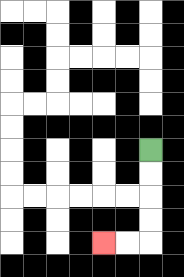{'start': '[6, 6]', 'end': '[4, 10]', 'path_directions': 'D,D,D,D,L,L', 'path_coordinates': '[[6, 6], [6, 7], [6, 8], [6, 9], [6, 10], [5, 10], [4, 10]]'}